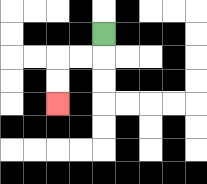{'start': '[4, 1]', 'end': '[2, 4]', 'path_directions': 'D,L,L,D,D', 'path_coordinates': '[[4, 1], [4, 2], [3, 2], [2, 2], [2, 3], [2, 4]]'}